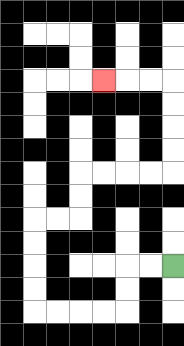{'start': '[7, 11]', 'end': '[4, 3]', 'path_directions': 'L,L,D,D,L,L,L,L,U,U,U,U,R,R,U,U,R,R,R,R,U,U,U,U,L,L,L', 'path_coordinates': '[[7, 11], [6, 11], [5, 11], [5, 12], [5, 13], [4, 13], [3, 13], [2, 13], [1, 13], [1, 12], [1, 11], [1, 10], [1, 9], [2, 9], [3, 9], [3, 8], [3, 7], [4, 7], [5, 7], [6, 7], [7, 7], [7, 6], [7, 5], [7, 4], [7, 3], [6, 3], [5, 3], [4, 3]]'}